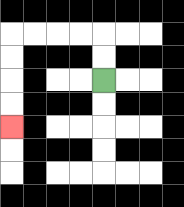{'start': '[4, 3]', 'end': '[0, 5]', 'path_directions': 'U,U,L,L,L,L,D,D,D,D', 'path_coordinates': '[[4, 3], [4, 2], [4, 1], [3, 1], [2, 1], [1, 1], [0, 1], [0, 2], [0, 3], [0, 4], [0, 5]]'}